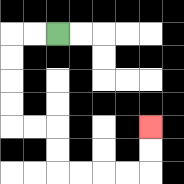{'start': '[2, 1]', 'end': '[6, 5]', 'path_directions': 'L,L,D,D,D,D,R,R,D,D,R,R,R,R,U,U', 'path_coordinates': '[[2, 1], [1, 1], [0, 1], [0, 2], [0, 3], [0, 4], [0, 5], [1, 5], [2, 5], [2, 6], [2, 7], [3, 7], [4, 7], [5, 7], [6, 7], [6, 6], [6, 5]]'}